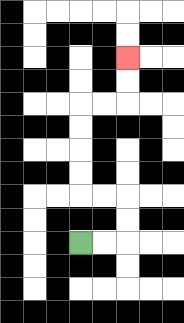{'start': '[3, 10]', 'end': '[5, 2]', 'path_directions': 'R,R,U,U,L,L,U,U,U,U,R,R,U,U', 'path_coordinates': '[[3, 10], [4, 10], [5, 10], [5, 9], [5, 8], [4, 8], [3, 8], [3, 7], [3, 6], [3, 5], [3, 4], [4, 4], [5, 4], [5, 3], [5, 2]]'}